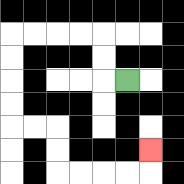{'start': '[5, 3]', 'end': '[6, 6]', 'path_directions': 'L,U,U,L,L,L,L,D,D,D,D,R,R,D,D,R,R,R,R,U', 'path_coordinates': '[[5, 3], [4, 3], [4, 2], [4, 1], [3, 1], [2, 1], [1, 1], [0, 1], [0, 2], [0, 3], [0, 4], [0, 5], [1, 5], [2, 5], [2, 6], [2, 7], [3, 7], [4, 7], [5, 7], [6, 7], [6, 6]]'}